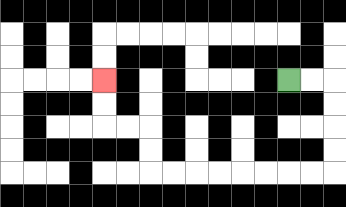{'start': '[12, 3]', 'end': '[4, 3]', 'path_directions': 'R,R,D,D,D,D,L,L,L,L,L,L,L,L,U,U,L,L,U,U', 'path_coordinates': '[[12, 3], [13, 3], [14, 3], [14, 4], [14, 5], [14, 6], [14, 7], [13, 7], [12, 7], [11, 7], [10, 7], [9, 7], [8, 7], [7, 7], [6, 7], [6, 6], [6, 5], [5, 5], [4, 5], [4, 4], [4, 3]]'}